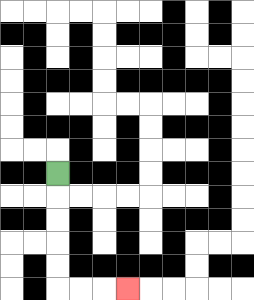{'start': '[2, 7]', 'end': '[5, 12]', 'path_directions': 'D,D,D,D,D,R,R,R', 'path_coordinates': '[[2, 7], [2, 8], [2, 9], [2, 10], [2, 11], [2, 12], [3, 12], [4, 12], [5, 12]]'}